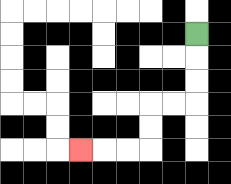{'start': '[8, 1]', 'end': '[3, 6]', 'path_directions': 'D,D,D,L,L,D,D,L,L,L', 'path_coordinates': '[[8, 1], [8, 2], [8, 3], [8, 4], [7, 4], [6, 4], [6, 5], [6, 6], [5, 6], [4, 6], [3, 6]]'}